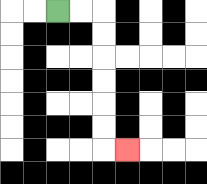{'start': '[2, 0]', 'end': '[5, 6]', 'path_directions': 'R,R,D,D,D,D,D,D,R', 'path_coordinates': '[[2, 0], [3, 0], [4, 0], [4, 1], [4, 2], [4, 3], [4, 4], [4, 5], [4, 6], [5, 6]]'}